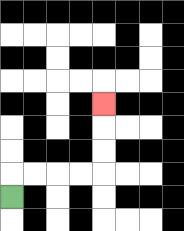{'start': '[0, 8]', 'end': '[4, 4]', 'path_directions': 'U,R,R,R,R,U,U,U', 'path_coordinates': '[[0, 8], [0, 7], [1, 7], [2, 7], [3, 7], [4, 7], [4, 6], [4, 5], [4, 4]]'}